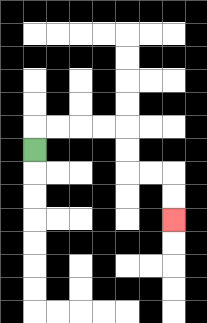{'start': '[1, 6]', 'end': '[7, 9]', 'path_directions': 'U,R,R,R,R,D,D,R,R,D,D', 'path_coordinates': '[[1, 6], [1, 5], [2, 5], [3, 5], [4, 5], [5, 5], [5, 6], [5, 7], [6, 7], [7, 7], [7, 8], [7, 9]]'}